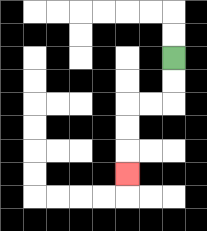{'start': '[7, 2]', 'end': '[5, 7]', 'path_directions': 'D,D,L,L,D,D,D', 'path_coordinates': '[[7, 2], [7, 3], [7, 4], [6, 4], [5, 4], [5, 5], [5, 6], [5, 7]]'}